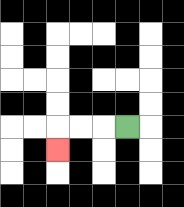{'start': '[5, 5]', 'end': '[2, 6]', 'path_directions': 'L,L,L,D', 'path_coordinates': '[[5, 5], [4, 5], [3, 5], [2, 5], [2, 6]]'}